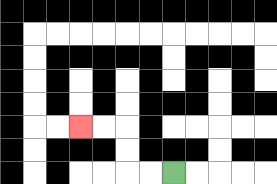{'start': '[7, 7]', 'end': '[3, 5]', 'path_directions': 'L,L,U,U,L,L', 'path_coordinates': '[[7, 7], [6, 7], [5, 7], [5, 6], [5, 5], [4, 5], [3, 5]]'}